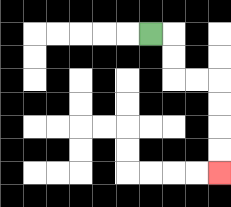{'start': '[6, 1]', 'end': '[9, 7]', 'path_directions': 'R,D,D,R,R,D,D,D,D', 'path_coordinates': '[[6, 1], [7, 1], [7, 2], [7, 3], [8, 3], [9, 3], [9, 4], [9, 5], [9, 6], [9, 7]]'}